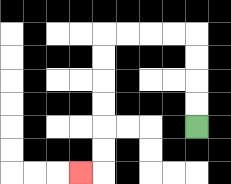{'start': '[8, 5]', 'end': '[3, 7]', 'path_directions': 'U,U,U,U,L,L,L,L,D,D,D,D,D,D,L', 'path_coordinates': '[[8, 5], [8, 4], [8, 3], [8, 2], [8, 1], [7, 1], [6, 1], [5, 1], [4, 1], [4, 2], [4, 3], [4, 4], [4, 5], [4, 6], [4, 7], [3, 7]]'}